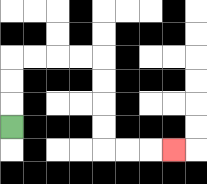{'start': '[0, 5]', 'end': '[7, 6]', 'path_directions': 'U,U,U,R,R,R,R,D,D,D,D,R,R,R', 'path_coordinates': '[[0, 5], [0, 4], [0, 3], [0, 2], [1, 2], [2, 2], [3, 2], [4, 2], [4, 3], [4, 4], [4, 5], [4, 6], [5, 6], [6, 6], [7, 6]]'}